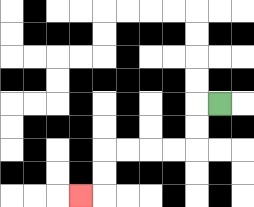{'start': '[9, 4]', 'end': '[3, 8]', 'path_directions': 'L,D,D,L,L,L,L,D,D,L', 'path_coordinates': '[[9, 4], [8, 4], [8, 5], [8, 6], [7, 6], [6, 6], [5, 6], [4, 6], [4, 7], [4, 8], [3, 8]]'}